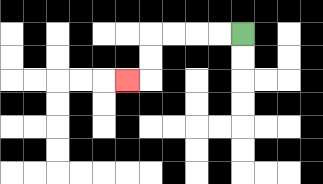{'start': '[10, 1]', 'end': '[5, 3]', 'path_directions': 'L,L,L,L,D,D,L', 'path_coordinates': '[[10, 1], [9, 1], [8, 1], [7, 1], [6, 1], [6, 2], [6, 3], [5, 3]]'}